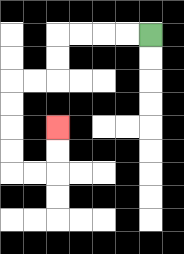{'start': '[6, 1]', 'end': '[2, 5]', 'path_directions': 'L,L,L,L,D,D,L,L,D,D,D,D,R,R,U,U', 'path_coordinates': '[[6, 1], [5, 1], [4, 1], [3, 1], [2, 1], [2, 2], [2, 3], [1, 3], [0, 3], [0, 4], [0, 5], [0, 6], [0, 7], [1, 7], [2, 7], [2, 6], [2, 5]]'}